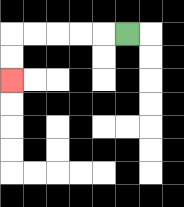{'start': '[5, 1]', 'end': '[0, 3]', 'path_directions': 'L,L,L,L,L,D,D', 'path_coordinates': '[[5, 1], [4, 1], [3, 1], [2, 1], [1, 1], [0, 1], [0, 2], [0, 3]]'}